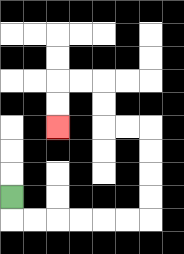{'start': '[0, 8]', 'end': '[2, 5]', 'path_directions': 'D,R,R,R,R,R,R,U,U,U,U,L,L,U,U,L,L,D,D', 'path_coordinates': '[[0, 8], [0, 9], [1, 9], [2, 9], [3, 9], [4, 9], [5, 9], [6, 9], [6, 8], [6, 7], [6, 6], [6, 5], [5, 5], [4, 5], [4, 4], [4, 3], [3, 3], [2, 3], [2, 4], [2, 5]]'}